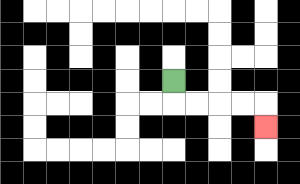{'start': '[7, 3]', 'end': '[11, 5]', 'path_directions': 'D,R,R,R,R,D', 'path_coordinates': '[[7, 3], [7, 4], [8, 4], [9, 4], [10, 4], [11, 4], [11, 5]]'}